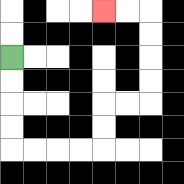{'start': '[0, 2]', 'end': '[4, 0]', 'path_directions': 'D,D,D,D,R,R,R,R,U,U,R,R,U,U,U,U,L,L', 'path_coordinates': '[[0, 2], [0, 3], [0, 4], [0, 5], [0, 6], [1, 6], [2, 6], [3, 6], [4, 6], [4, 5], [4, 4], [5, 4], [6, 4], [6, 3], [6, 2], [6, 1], [6, 0], [5, 0], [4, 0]]'}